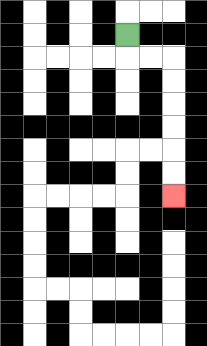{'start': '[5, 1]', 'end': '[7, 8]', 'path_directions': 'D,R,R,D,D,D,D,D,D', 'path_coordinates': '[[5, 1], [5, 2], [6, 2], [7, 2], [7, 3], [7, 4], [7, 5], [7, 6], [7, 7], [7, 8]]'}